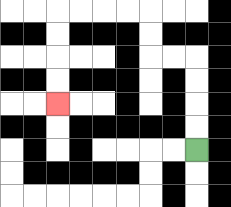{'start': '[8, 6]', 'end': '[2, 4]', 'path_directions': 'U,U,U,U,L,L,U,U,L,L,L,L,D,D,D,D', 'path_coordinates': '[[8, 6], [8, 5], [8, 4], [8, 3], [8, 2], [7, 2], [6, 2], [6, 1], [6, 0], [5, 0], [4, 0], [3, 0], [2, 0], [2, 1], [2, 2], [2, 3], [2, 4]]'}